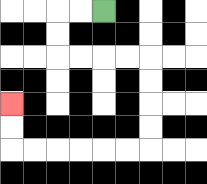{'start': '[4, 0]', 'end': '[0, 4]', 'path_directions': 'L,L,D,D,R,R,R,R,D,D,D,D,L,L,L,L,L,L,U,U', 'path_coordinates': '[[4, 0], [3, 0], [2, 0], [2, 1], [2, 2], [3, 2], [4, 2], [5, 2], [6, 2], [6, 3], [6, 4], [6, 5], [6, 6], [5, 6], [4, 6], [3, 6], [2, 6], [1, 6], [0, 6], [0, 5], [0, 4]]'}